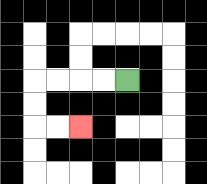{'start': '[5, 3]', 'end': '[3, 5]', 'path_directions': 'L,L,L,L,D,D,R,R', 'path_coordinates': '[[5, 3], [4, 3], [3, 3], [2, 3], [1, 3], [1, 4], [1, 5], [2, 5], [3, 5]]'}